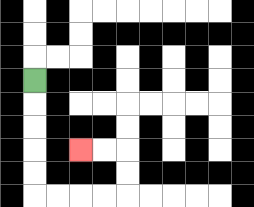{'start': '[1, 3]', 'end': '[3, 6]', 'path_directions': 'D,D,D,D,D,R,R,R,R,U,U,L,L', 'path_coordinates': '[[1, 3], [1, 4], [1, 5], [1, 6], [1, 7], [1, 8], [2, 8], [3, 8], [4, 8], [5, 8], [5, 7], [5, 6], [4, 6], [3, 6]]'}